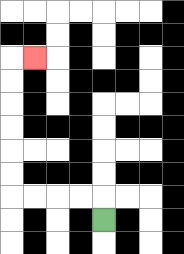{'start': '[4, 9]', 'end': '[1, 2]', 'path_directions': 'U,L,L,L,L,U,U,U,U,U,U,R', 'path_coordinates': '[[4, 9], [4, 8], [3, 8], [2, 8], [1, 8], [0, 8], [0, 7], [0, 6], [0, 5], [0, 4], [0, 3], [0, 2], [1, 2]]'}